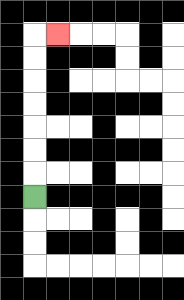{'start': '[1, 8]', 'end': '[2, 1]', 'path_directions': 'U,U,U,U,U,U,U,R', 'path_coordinates': '[[1, 8], [1, 7], [1, 6], [1, 5], [1, 4], [1, 3], [1, 2], [1, 1], [2, 1]]'}